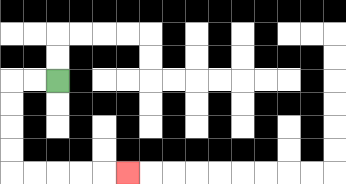{'start': '[2, 3]', 'end': '[5, 7]', 'path_directions': 'L,L,D,D,D,D,R,R,R,R,R', 'path_coordinates': '[[2, 3], [1, 3], [0, 3], [0, 4], [0, 5], [0, 6], [0, 7], [1, 7], [2, 7], [3, 7], [4, 7], [5, 7]]'}